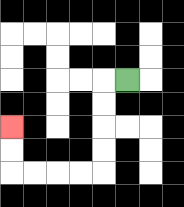{'start': '[5, 3]', 'end': '[0, 5]', 'path_directions': 'L,D,D,D,D,L,L,L,L,U,U', 'path_coordinates': '[[5, 3], [4, 3], [4, 4], [4, 5], [4, 6], [4, 7], [3, 7], [2, 7], [1, 7], [0, 7], [0, 6], [0, 5]]'}